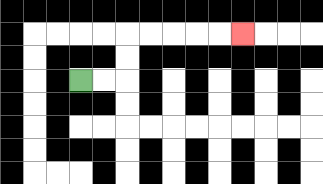{'start': '[3, 3]', 'end': '[10, 1]', 'path_directions': 'R,R,U,U,R,R,R,R,R', 'path_coordinates': '[[3, 3], [4, 3], [5, 3], [5, 2], [5, 1], [6, 1], [7, 1], [8, 1], [9, 1], [10, 1]]'}